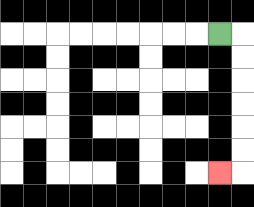{'start': '[9, 1]', 'end': '[9, 7]', 'path_directions': 'R,D,D,D,D,D,D,L', 'path_coordinates': '[[9, 1], [10, 1], [10, 2], [10, 3], [10, 4], [10, 5], [10, 6], [10, 7], [9, 7]]'}